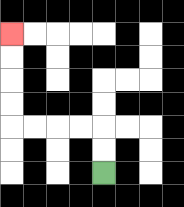{'start': '[4, 7]', 'end': '[0, 1]', 'path_directions': 'U,U,L,L,L,L,U,U,U,U', 'path_coordinates': '[[4, 7], [4, 6], [4, 5], [3, 5], [2, 5], [1, 5], [0, 5], [0, 4], [0, 3], [0, 2], [0, 1]]'}